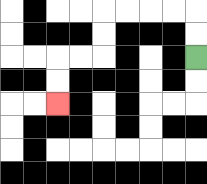{'start': '[8, 2]', 'end': '[2, 4]', 'path_directions': 'U,U,L,L,L,L,D,D,L,L,D,D', 'path_coordinates': '[[8, 2], [8, 1], [8, 0], [7, 0], [6, 0], [5, 0], [4, 0], [4, 1], [4, 2], [3, 2], [2, 2], [2, 3], [2, 4]]'}